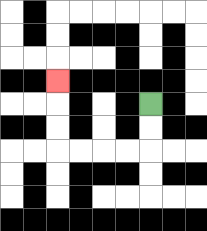{'start': '[6, 4]', 'end': '[2, 3]', 'path_directions': 'D,D,L,L,L,L,U,U,U', 'path_coordinates': '[[6, 4], [6, 5], [6, 6], [5, 6], [4, 6], [3, 6], [2, 6], [2, 5], [2, 4], [2, 3]]'}